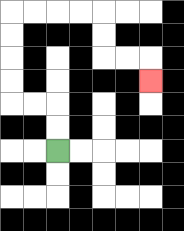{'start': '[2, 6]', 'end': '[6, 3]', 'path_directions': 'U,U,L,L,U,U,U,U,R,R,R,R,D,D,R,R,D', 'path_coordinates': '[[2, 6], [2, 5], [2, 4], [1, 4], [0, 4], [0, 3], [0, 2], [0, 1], [0, 0], [1, 0], [2, 0], [3, 0], [4, 0], [4, 1], [4, 2], [5, 2], [6, 2], [6, 3]]'}